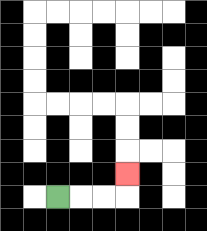{'start': '[2, 8]', 'end': '[5, 7]', 'path_directions': 'R,R,R,U', 'path_coordinates': '[[2, 8], [3, 8], [4, 8], [5, 8], [5, 7]]'}